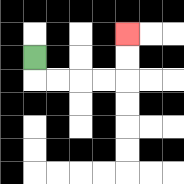{'start': '[1, 2]', 'end': '[5, 1]', 'path_directions': 'D,R,R,R,R,U,U', 'path_coordinates': '[[1, 2], [1, 3], [2, 3], [3, 3], [4, 3], [5, 3], [5, 2], [5, 1]]'}